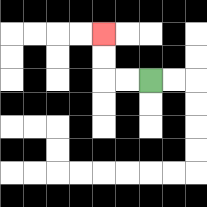{'start': '[6, 3]', 'end': '[4, 1]', 'path_directions': 'L,L,U,U', 'path_coordinates': '[[6, 3], [5, 3], [4, 3], [4, 2], [4, 1]]'}